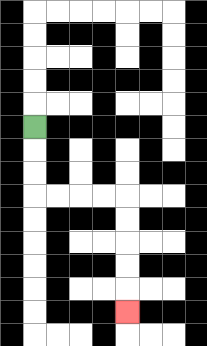{'start': '[1, 5]', 'end': '[5, 13]', 'path_directions': 'D,D,D,R,R,R,R,D,D,D,D,D', 'path_coordinates': '[[1, 5], [1, 6], [1, 7], [1, 8], [2, 8], [3, 8], [4, 8], [5, 8], [5, 9], [5, 10], [5, 11], [5, 12], [5, 13]]'}